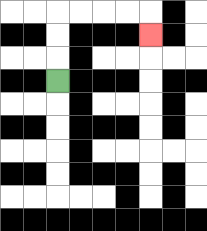{'start': '[2, 3]', 'end': '[6, 1]', 'path_directions': 'U,U,U,R,R,R,R,D', 'path_coordinates': '[[2, 3], [2, 2], [2, 1], [2, 0], [3, 0], [4, 0], [5, 0], [6, 0], [6, 1]]'}